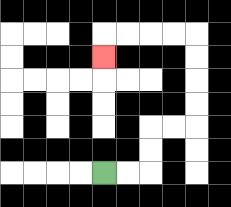{'start': '[4, 7]', 'end': '[4, 2]', 'path_directions': 'R,R,U,U,R,R,U,U,U,U,L,L,L,L,D', 'path_coordinates': '[[4, 7], [5, 7], [6, 7], [6, 6], [6, 5], [7, 5], [8, 5], [8, 4], [8, 3], [8, 2], [8, 1], [7, 1], [6, 1], [5, 1], [4, 1], [4, 2]]'}